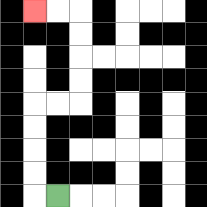{'start': '[2, 8]', 'end': '[1, 0]', 'path_directions': 'L,U,U,U,U,R,R,U,U,U,U,L,L', 'path_coordinates': '[[2, 8], [1, 8], [1, 7], [1, 6], [1, 5], [1, 4], [2, 4], [3, 4], [3, 3], [3, 2], [3, 1], [3, 0], [2, 0], [1, 0]]'}